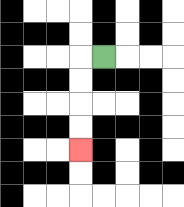{'start': '[4, 2]', 'end': '[3, 6]', 'path_directions': 'L,D,D,D,D', 'path_coordinates': '[[4, 2], [3, 2], [3, 3], [3, 4], [3, 5], [3, 6]]'}